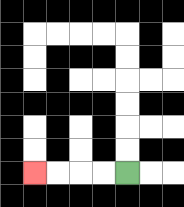{'start': '[5, 7]', 'end': '[1, 7]', 'path_directions': 'L,L,L,L', 'path_coordinates': '[[5, 7], [4, 7], [3, 7], [2, 7], [1, 7]]'}